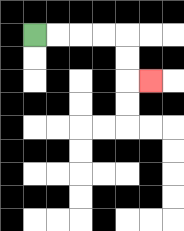{'start': '[1, 1]', 'end': '[6, 3]', 'path_directions': 'R,R,R,R,D,D,R', 'path_coordinates': '[[1, 1], [2, 1], [3, 1], [4, 1], [5, 1], [5, 2], [5, 3], [6, 3]]'}